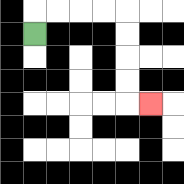{'start': '[1, 1]', 'end': '[6, 4]', 'path_directions': 'U,R,R,R,R,D,D,D,D,R', 'path_coordinates': '[[1, 1], [1, 0], [2, 0], [3, 0], [4, 0], [5, 0], [5, 1], [5, 2], [5, 3], [5, 4], [6, 4]]'}